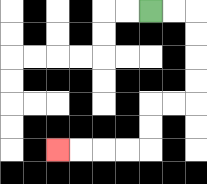{'start': '[6, 0]', 'end': '[2, 6]', 'path_directions': 'R,R,D,D,D,D,L,L,D,D,L,L,L,L', 'path_coordinates': '[[6, 0], [7, 0], [8, 0], [8, 1], [8, 2], [8, 3], [8, 4], [7, 4], [6, 4], [6, 5], [6, 6], [5, 6], [4, 6], [3, 6], [2, 6]]'}